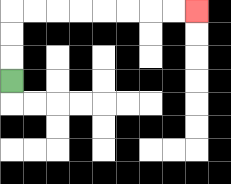{'start': '[0, 3]', 'end': '[8, 0]', 'path_directions': 'U,U,U,R,R,R,R,R,R,R,R', 'path_coordinates': '[[0, 3], [0, 2], [0, 1], [0, 0], [1, 0], [2, 0], [3, 0], [4, 0], [5, 0], [6, 0], [7, 0], [8, 0]]'}